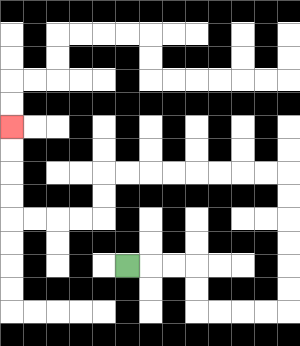{'start': '[5, 11]', 'end': '[0, 5]', 'path_directions': 'R,R,R,D,D,R,R,R,R,U,U,U,U,U,U,L,L,L,L,L,L,L,L,D,D,L,L,L,L,U,U,U,U', 'path_coordinates': '[[5, 11], [6, 11], [7, 11], [8, 11], [8, 12], [8, 13], [9, 13], [10, 13], [11, 13], [12, 13], [12, 12], [12, 11], [12, 10], [12, 9], [12, 8], [12, 7], [11, 7], [10, 7], [9, 7], [8, 7], [7, 7], [6, 7], [5, 7], [4, 7], [4, 8], [4, 9], [3, 9], [2, 9], [1, 9], [0, 9], [0, 8], [0, 7], [0, 6], [0, 5]]'}